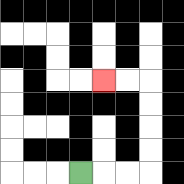{'start': '[3, 7]', 'end': '[4, 3]', 'path_directions': 'R,R,R,U,U,U,U,L,L', 'path_coordinates': '[[3, 7], [4, 7], [5, 7], [6, 7], [6, 6], [6, 5], [6, 4], [6, 3], [5, 3], [4, 3]]'}